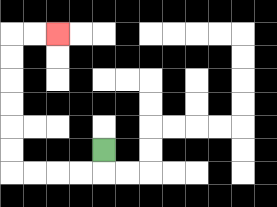{'start': '[4, 6]', 'end': '[2, 1]', 'path_directions': 'D,L,L,L,L,U,U,U,U,U,U,R,R', 'path_coordinates': '[[4, 6], [4, 7], [3, 7], [2, 7], [1, 7], [0, 7], [0, 6], [0, 5], [0, 4], [0, 3], [0, 2], [0, 1], [1, 1], [2, 1]]'}